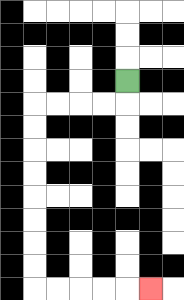{'start': '[5, 3]', 'end': '[6, 12]', 'path_directions': 'D,L,L,L,L,D,D,D,D,D,D,D,D,R,R,R,R,R', 'path_coordinates': '[[5, 3], [5, 4], [4, 4], [3, 4], [2, 4], [1, 4], [1, 5], [1, 6], [1, 7], [1, 8], [1, 9], [1, 10], [1, 11], [1, 12], [2, 12], [3, 12], [4, 12], [5, 12], [6, 12]]'}